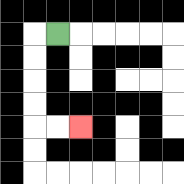{'start': '[2, 1]', 'end': '[3, 5]', 'path_directions': 'L,D,D,D,D,R,R', 'path_coordinates': '[[2, 1], [1, 1], [1, 2], [1, 3], [1, 4], [1, 5], [2, 5], [3, 5]]'}